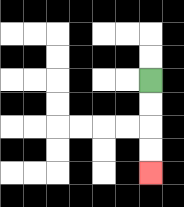{'start': '[6, 3]', 'end': '[6, 7]', 'path_directions': 'D,D,D,D', 'path_coordinates': '[[6, 3], [6, 4], [6, 5], [6, 6], [6, 7]]'}